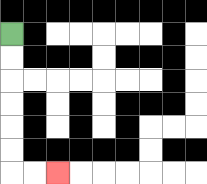{'start': '[0, 1]', 'end': '[2, 7]', 'path_directions': 'D,D,D,D,D,D,R,R', 'path_coordinates': '[[0, 1], [0, 2], [0, 3], [0, 4], [0, 5], [0, 6], [0, 7], [1, 7], [2, 7]]'}